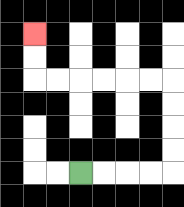{'start': '[3, 7]', 'end': '[1, 1]', 'path_directions': 'R,R,R,R,U,U,U,U,L,L,L,L,L,L,U,U', 'path_coordinates': '[[3, 7], [4, 7], [5, 7], [6, 7], [7, 7], [7, 6], [7, 5], [7, 4], [7, 3], [6, 3], [5, 3], [4, 3], [3, 3], [2, 3], [1, 3], [1, 2], [1, 1]]'}